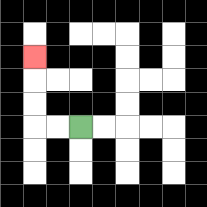{'start': '[3, 5]', 'end': '[1, 2]', 'path_directions': 'L,L,U,U,U', 'path_coordinates': '[[3, 5], [2, 5], [1, 5], [1, 4], [1, 3], [1, 2]]'}